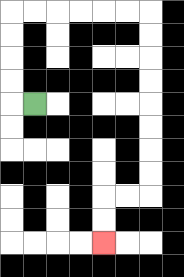{'start': '[1, 4]', 'end': '[4, 10]', 'path_directions': 'L,U,U,U,U,R,R,R,R,R,R,D,D,D,D,D,D,D,D,L,L,D,D', 'path_coordinates': '[[1, 4], [0, 4], [0, 3], [0, 2], [0, 1], [0, 0], [1, 0], [2, 0], [3, 0], [4, 0], [5, 0], [6, 0], [6, 1], [6, 2], [6, 3], [6, 4], [6, 5], [6, 6], [6, 7], [6, 8], [5, 8], [4, 8], [4, 9], [4, 10]]'}